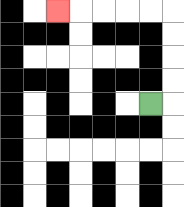{'start': '[6, 4]', 'end': '[2, 0]', 'path_directions': 'R,U,U,U,U,L,L,L,L,L', 'path_coordinates': '[[6, 4], [7, 4], [7, 3], [7, 2], [7, 1], [7, 0], [6, 0], [5, 0], [4, 0], [3, 0], [2, 0]]'}